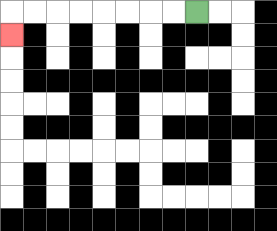{'start': '[8, 0]', 'end': '[0, 1]', 'path_directions': 'L,L,L,L,L,L,L,L,D', 'path_coordinates': '[[8, 0], [7, 0], [6, 0], [5, 0], [4, 0], [3, 0], [2, 0], [1, 0], [0, 0], [0, 1]]'}